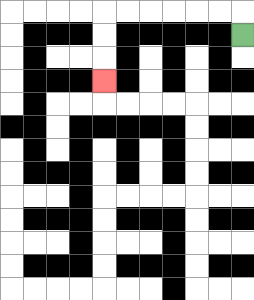{'start': '[10, 1]', 'end': '[4, 3]', 'path_directions': 'U,L,L,L,L,L,L,D,D,D', 'path_coordinates': '[[10, 1], [10, 0], [9, 0], [8, 0], [7, 0], [6, 0], [5, 0], [4, 0], [4, 1], [4, 2], [4, 3]]'}